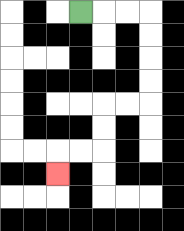{'start': '[3, 0]', 'end': '[2, 7]', 'path_directions': 'R,R,R,D,D,D,D,L,L,D,D,L,L,D', 'path_coordinates': '[[3, 0], [4, 0], [5, 0], [6, 0], [6, 1], [6, 2], [6, 3], [6, 4], [5, 4], [4, 4], [4, 5], [4, 6], [3, 6], [2, 6], [2, 7]]'}